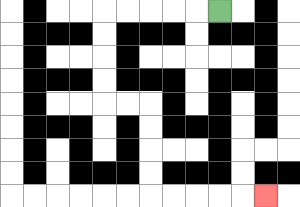{'start': '[9, 0]', 'end': '[11, 8]', 'path_directions': 'L,L,L,L,L,D,D,D,D,R,R,D,D,D,D,R,R,R,R,R', 'path_coordinates': '[[9, 0], [8, 0], [7, 0], [6, 0], [5, 0], [4, 0], [4, 1], [4, 2], [4, 3], [4, 4], [5, 4], [6, 4], [6, 5], [6, 6], [6, 7], [6, 8], [7, 8], [8, 8], [9, 8], [10, 8], [11, 8]]'}